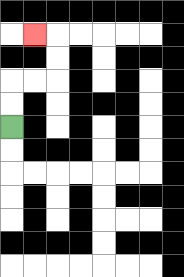{'start': '[0, 5]', 'end': '[1, 1]', 'path_directions': 'U,U,R,R,U,U,L', 'path_coordinates': '[[0, 5], [0, 4], [0, 3], [1, 3], [2, 3], [2, 2], [2, 1], [1, 1]]'}